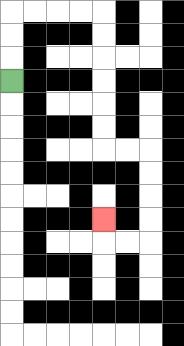{'start': '[0, 3]', 'end': '[4, 9]', 'path_directions': 'U,U,U,R,R,R,R,D,D,D,D,D,D,R,R,D,D,D,D,L,L,U', 'path_coordinates': '[[0, 3], [0, 2], [0, 1], [0, 0], [1, 0], [2, 0], [3, 0], [4, 0], [4, 1], [4, 2], [4, 3], [4, 4], [4, 5], [4, 6], [5, 6], [6, 6], [6, 7], [6, 8], [6, 9], [6, 10], [5, 10], [4, 10], [4, 9]]'}